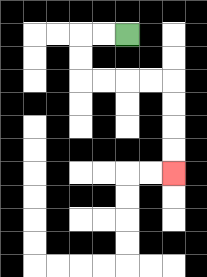{'start': '[5, 1]', 'end': '[7, 7]', 'path_directions': 'L,L,D,D,R,R,R,R,D,D,D,D', 'path_coordinates': '[[5, 1], [4, 1], [3, 1], [3, 2], [3, 3], [4, 3], [5, 3], [6, 3], [7, 3], [7, 4], [7, 5], [7, 6], [7, 7]]'}